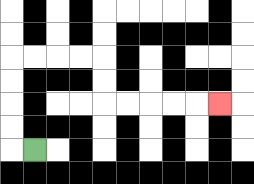{'start': '[1, 6]', 'end': '[9, 4]', 'path_directions': 'L,U,U,U,U,R,R,R,R,D,D,R,R,R,R,R', 'path_coordinates': '[[1, 6], [0, 6], [0, 5], [0, 4], [0, 3], [0, 2], [1, 2], [2, 2], [3, 2], [4, 2], [4, 3], [4, 4], [5, 4], [6, 4], [7, 4], [8, 4], [9, 4]]'}